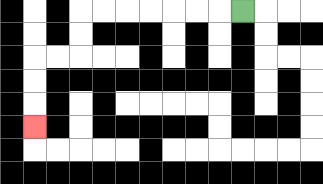{'start': '[10, 0]', 'end': '[1, 5]', 'path_directions': 'L,L,L,L,L,L,L,D,D,L,L,D,D,D', 'path_coordinates': '[[10, 0], [9, 0], [8, 0], [7, 0], [6, 0], [5, 0], [4, 0], [3, 0], [3, 1], [3, 2], [2, 2], [1, 2], [1, 3], [1, 4], [1, 5]]'}